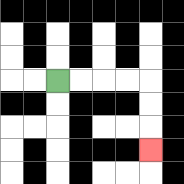{'start': '[2, 3]', 'end': '[6, 6]', 'path_directions': 'R,R,R,R,D,D,D', 'path_coordinates': '[[2, 3], [3, 3], [4, 3], [5, 3], [6, 3], [6, 4], [6, 5], [6, 6]]'}